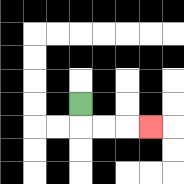{'start': '[3, 4]', 'end': '[6, 5]', 'path_directions': 'D,R,R,R', 'path_coordinates': '[[3, 4], [3, 5], [4, 5], [5, 5], [6, 5]]'}